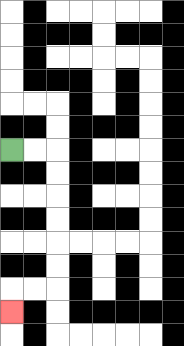{'start': '[0, 6]', 'end': '[0, 13]', 'path_directions': 'R,R,D,D,D,D,D,D,L,L,D', 'path_coordinates': '[[0, 6], [1, 6], [2, 6], [2, 7], [2, 8], [2, 9], [2, 10], [2, 11], [2, 12], [1, 12], [0, 12], [0, 13]]'}